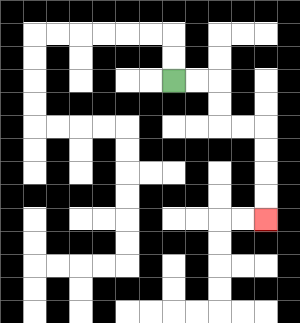{'start': '[7, 3]', 'end': '[11, 9]', 'path_directions': 'R,R,D,D,R,R,D,D,D,D', 'path_coordinates': '[[7, 3], [8, 3], [9, 3], [9, 4], [9, 5], [10, 5], [11, 5], [11, 6], [11, 7], [11, 8], [11, 9]]'}